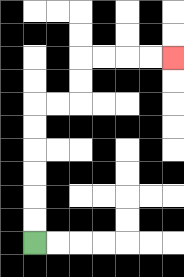{'start': '[1, 10]', 'end': '[7, 2]', 'path_directions': 'U,U,U,U,U,U,R,R,U,U,R,R,R,R', 'path_coordinates': '[[1, 10], [1, 9], [1, 8], [1, 7], [1, 6], [1, 5], [1, 4], [2, 4], [3, 4], [3, 3], [3, 2], [4, 2], [5, 2], [6, 2], [7, 2]]'}